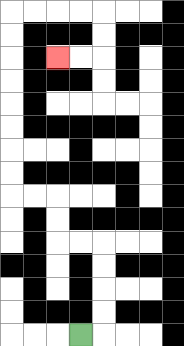{'start': '[3, 14]', 'end': '[2, 2]', 'path_directions': 'R,U,U,U,U,L,L,U,U,L,L,U,U,U,U,U,U,U,U,R,R,R,R,D,D,L,L', 'path_coordinates': '[[3, 14], [4, 14], [4, 13], [4, 12], [4, 11], [4, 10], [3, 10], [2, 10], [2, 9], [2, 8], [1, 8], [0, 8], [0, 7], [0, 6], [0, 5], [0, 4], [0, 3], [0, 2], [0, 1], [0, 0], [1, 0], [2, 0], [3, 0], [4, 0], [4, 1], [4, 2], [3, 2], [2, 2]]'}